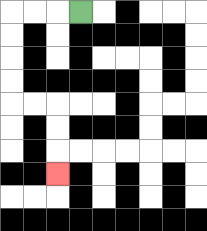{'start': '[3, 0]', 'end': '[2, 7]', 'path_directions': 'L,L,L,D,D,D,D,R,R,D,D,D', 'path_coordinates': '[[3, 0], [2, 0], [1, 0], [0, 0], [0, 1], [0, 2], [0, 3], [0, 4], [1, 4], [2, 4], [2, 5], [2, 6], [2, 7]]'}